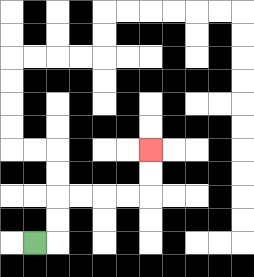{'start': '[1, 10]', 'end': '[6, 6]', 'path_directions': 'R,U,U,R,R,R,R,U,U', 'path_coordinates': '[[1, 10], [2, 10], [2, 9], [2, 8], [3, 8], [4, 8], [5, 8], [6, 8], [6, 7], [6, 6]]'}